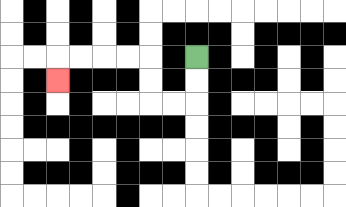{'start': '[8, 2]', 'end': '[2, 3]', 'path_directions': 'D,D,L,L,U,U,L,L,L,L,D', 'path_coordinates': '[[8, 2], [8, 3], [8, 4], [7, 4], [6, 4], [6, 3], [6, 2], [5, 2], [4, 2], [3, 2], [2, 2], [2, 3]]'}